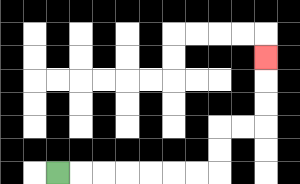{'start': '[2, 7]', 'end': '[11, 2]', 'path_directions': 'R,R,R,R,R,R,R,U,U,R,R,U,U,U', 'path_coordinates': '[[2, 7], [3, 7], [4, 7], [5, 7], [6, 7], [7, 7], [8, 7], [9, 7], [9, 6], [9, 5], [10, 5], [11, 5], [11, 4], [11, 3], [11, 2]]'}